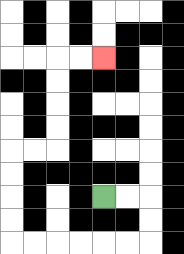{'start': '[4, 8]', 'end': '[4, 2]', 'path_directions': 'R,R,D,D,L,L,L,L,L,L,U,U,U,U,R,R,U,U,U,U,R,R', 'path_coordinates': '[[4, 8], [5, 8], [6, 8], [6, 9], [6, 10], [5, 10], [4, 10], [3, 10], [2, 10], [1, 10], [0, 10], [0, 9], [0, 8], [0, 7], [0, 6], [1, 6], [2, 6], [2, 5], [2, 4], [2, 3], [2, 2], [3, 2], [4, 2]]'}